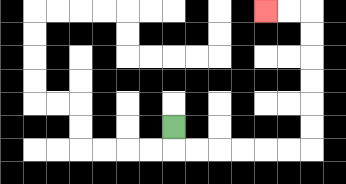{'start': '[7, 5]', 'end': '[11, 0]', 'path_directions': 'D,R,R,R,R,R,R,U,U,U,U,U,U,L,L', 'path_coordinates': '[[7, 5], [7, 6], [8, 6], [9, 6], [10, 6], [11, 6], [12, 6], [13, 6], [13, 5], [13, 4], [13, 3], [13, 2], [13, 1], [13, 0], [12, 0], [11, 0]]'}